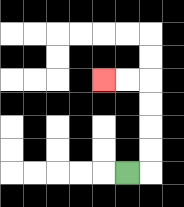{'start': '[5, 7]', 'end': '[4, 3]', 'path_directions': 'R,U,U,U,U,L,L', 'path_coordinates': '[[5, 7], [6, 7], [6, 6], [6, 5], [6, 4], [6, 3], [5, 3], [4, 3]]'}